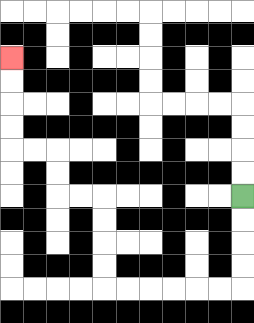{'start': '[10, 8]', 'end': '[0, 2]', 'path_directions': 'D,D,D,D,L,L,L,L,L,L,U,U,U,U,L,L,U,U,L,L,U,U,U,U', 'path_coordinates': '[[10, 8], [10, 9], [10, 10], [10, 11], [10, 12], [9, 12], [8, 12], [7, 12], [6, 12], [5, 12], [4, 12], [4, 11], [4, 10], [4, 9], [4, 8], [3, 8], [2, 8], [2, 7], [2, 6], [1, 6], [0, 6], [0, 5], [0, 4], [0, 3], [0, 2]]'}